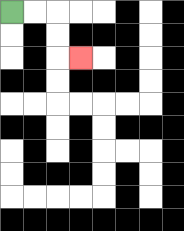{'start': '[0, 0]', 'end': '[3, 2]', 'path_directions': 'R,R,D,D,R', 'path_coordinates': '[[0, 0], [1, 0], [2, 0], [2, 1], [2, 2], [3, 2]]'}